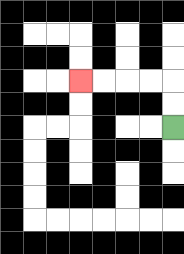{'start': '[7, 5]', 'end': '[3, 3]', 'path_directions': 'U,U,L,L,L,L', 'path_coordinates': '[[7, 5], [7, 4], [7, 3], [6, 3], [5, 3], [4, 3], [3, 3]]'}